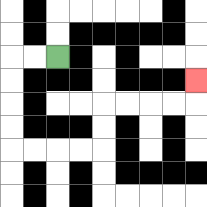{'start': '[2, 2]', 'end': '[8, 3]', 'path_directions': 'L,L,D,D,D,D,R,R,R,R,U,U,R,R,R,R,U', 'path_coordinates': '[[2, 2], [1, 2], [0, 2], [0, 3], [0, 4], [0, 5], [0, 6], [1, 6], [2, 6], [3, 6], [4, 6], [4, 5], [4, 4], [5, 4], [6, 4], [7, 4], [8, 4], [8, 3]]'}